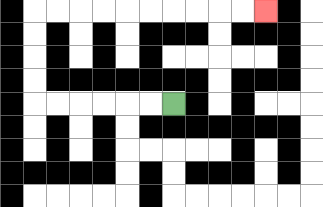{'start': '[7, 4]', 'end': '[11, 0]', 'path_directions': 'L,L,L,L,L,L,U,U,U,U,R,R,R,R,R,R,R,R,R,R', 'path_coordinates': '[[7, 4], [6, 4], [5, 4], [4, 4], [3, 4], [2, 4], [1, 4], [1, 3], [1, 2], [1, 1], [1, 0], [2, 0], [3, 0], [4, 0], [5, 0], [6, 0], [7, 0], [8, 0], [9, 0], [10, 0], [11, 0]]'}